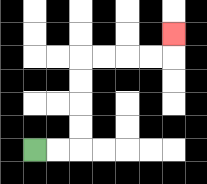{'start': '[1, 6]', 'end': '[7, 1]', 'path_directions': 'R,R,U,U,U,U,R,R,R,R,U', 'path_coordinates': '[[1, 6], [2, 6], [3, 6], [3, 5], [3, 4], [3, 3], [3, 2], [4, 2], [5, 2], [6, 2], [7, 2], [7, 1]]'}